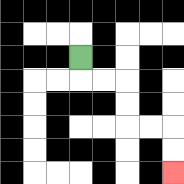{'start': '[3, 2]', 'end': '[7, 7]', 'path_directions': 'D,R,R,D,D,R,R,D,D', 'path_coordinates': '[[3, 2], [3, 3], [4, 3], [5, 3], [5, 4], [5, 5], [6, 5], [7, 5], [7, 6], [7, 7]]'}